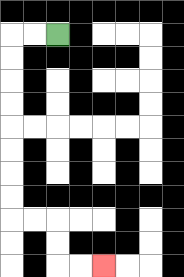{'start': '[2, 1]', 'end': '[4, 11]', 'path_directions': 'L,L,D,D,D,D,D,D,D,D,R,R,D,D,R,R', 'path_coordinates': '[[2, 1], [1, 1], [0, 1], [0, 2], [0, 3], [0, 4], [0, 5], [0, 6], [0, 7], [0, 8], [0, 9], [1, 9], [2, 9], [2, 10], [2, 11], [3, 11], [4, 11]]'}